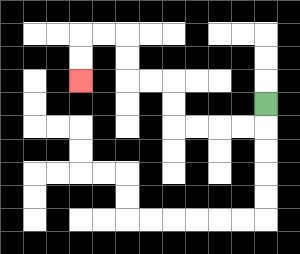{'start': '[11, 4]', 'end': '[3, 3]', 'path_directions': 'D,L,L,L,L,U,U,L,L,U,U,L,L,D,D', 'path_coordinates': '[[11, 4], [11, 5], [10, 5], [9, 5], [8, 5], [7, 5], [7, 4], [7, 3], [6, 3], [5, 3], [5, 2], [5, 1], [4, 1], [3, 1], [3, 2], [3, 3]]'}